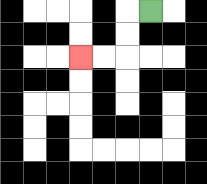{'start': '[6, 0]', 'end': '[3, 2]', 'path_directions': 'L,D,D,L,L', 'path_coordinates': '[[6, 0], [5, 0], [5, 1], [5, 2], [4, 2], [3, 2]]'}